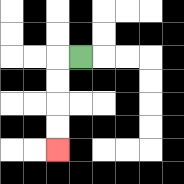{'start': '[3, 2]', 'end': '[2, 6]', 'path_directions': 'L,D,D,D,D', 'path_coordinates': '[[3, 2], [2, 2], [2, 3], [2, 4], [2, 5], [2, 6]]'}